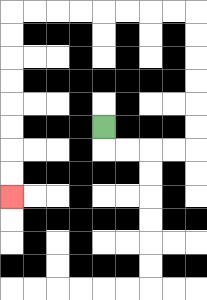{'start': '[4, 5]', 'end': '[0, 8]', 'path_directions': 'D,R,R,R,R,U,U,U,U,U,U,L,L,L,L,L,L,L,L,D,D,D,D,D,D,D,D', 'path_coordinates': '[[4, 5], [4, 6], [5, 6], [6, 6], [7, 6], [8, 6], [8, 5], [8, 4], [8, 3], [8, 2], [8, 1], [8, 0], [7, 0], [6, 0], [5, 0], [4, 0], [3, 0], [2, 0], [1, 0], [0, 0], [0, 1], [0, 2], [0, 3], [0, 4], [0, 5], [0, 6], [0, 7], [0, 8]]'}